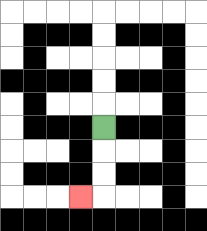{'start': '[4, 5]', 'end': '[3, 8]', 'path_directions': 'D,D,D,L', 'path_coordinates': '[[4, 5], [4, 6], [4, 7], [4, 8], [3, 8]]'}